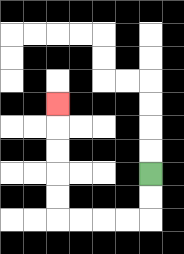{'start': '[6, 7]', 'end': '[2, 4]', 'path_directions': 'D,D,L,L,L,L,U,U,U,U,U', 'path_coordinates': '[[6, 7], [6, 8], [6, 9], [5, 9], [4, 9], [3, 9], [2, 9], [2, 8], [2, 7], [2, 6], [2, 5], [2, 4]]'}